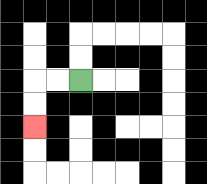{'start': '[3, 3]', 'end': '[1, 5]', 'path_directions': 'L,L,D,D', 'path_coordinates': '[[3, 3], [2, 3], [1, 3], [1, 4], [1, 5]]'}